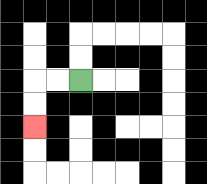{'start': '[3, 3]', 'end': '[1, 5]', 'path_directions': 'L,L,D,D', 'path_coordinates': '[[3, 3], [2, 3], [1, 3], [1, 4], [1, 5]]'}